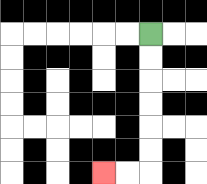{'start': '[6, 1]', 'end': '[4, 7]', 'path_directions': 'D,D,D,D,D,D,L,L', 'path_coordinates': '[[6, 1], [6, 2], [6, 3], [6, 4], [6, 5], [6, 6], [6, 7], [5, 7], [4, 7]]'}